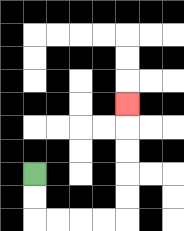{'start': '[1, 7]', 'end': '[5, 4]', 'path_directions': 'D,D,R,R,R,R,U,U,U,U,U', 'path_coordinates': '[[1, 7], [1, 8], [1, 9], [2, 9], [3, 9], [4, 9], [5, 9], [5, 8], [5, 7], [5, 6], [5, 5], [5, 4]]'}